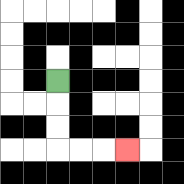{'start': '[2, 3]', 'end': '[5, 6]', 'path_directions': 'D,D,D,R,R,R', 'path_coordinates': '[[2, 3], [2, 4], [2, 5], [2, 6], [3, 6], [4, 6], [5, 6]]'}